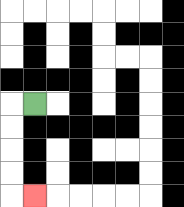{'start': '[1, 4]', 'end': '[1, 8]', 'path_directions': 'L,D,D,D,D,R', 'path_coordinates': '[[1, 4], [0, 4], [0, 5], [0, 6], [0, 7], [0, 8], [1, 8]]'}